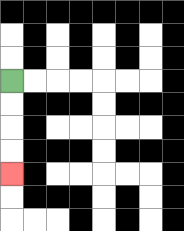{'start': '[0, 3]', 'end': '[0, 7]', 'path_directions': 'D,D,D,D', 'path_coordinates': '[[0, 3], [0, 4], [0, 5], [0, 6], [0, 7]]'}